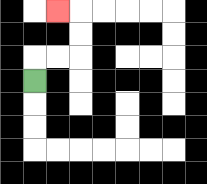{'start': '[1, 3]', 'end': '[2, 0]', 'path_directions': 'U,R,R,U,U,L', 'path_coordinates': '[[1, 3], [1, 2], [2, 2], [3, 2], [3, 1], [3, 0], [2, 0]]'}